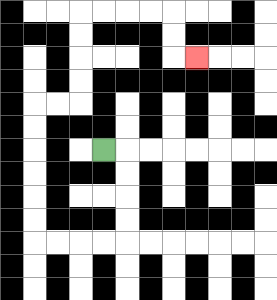{'start': '[4, 6]', 'end': '[8, 2]', 'path_directions': 'R,D,D,D,D,L,L,L,L,U,U,U,U,U,U,R,R,U,U,U,U,R,R,R,R,D,D,R', 'path_coordinates': '[[4, 6], [5, 6], [5, 7], [5, 8], [5, 9], [5, 10], [4, 10], [3, 10], [2, 10], [1, 10], [1, 9], [1, 8], [1, 7], [1, 6], [1, 5], [1, 4], [2, 4], [3, 4], [3, 3], [3, 2], [3, 1], [3, 0], [4, 0], [5, 0], [6, 0], [7, 0], [7, 1], [7, 2], [8, 2]]'}